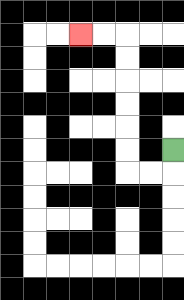{'start': '[7, 6]', 'end': '[3, 1]', 'path_directions': 'D,L,L,U,U,U,U,U,U,L,L', 'path_coordinates': '[[7, 6], [7, 7], [6, 7], [5, 7], [5, 6], [5, 5], [5, 4], [5, 3], [5, 2], [5, 1], [4, 1], [3, 1]]'}